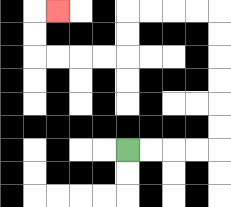{'start': '[5, 6]', 'end': '[2, 0]', 'path_directions': 'R,R,R,R,U,U,U,U,U,U,L,L,L,L,D,D,L,L,L,L,U,U,R', 'path_coordinates': '[[5, 6], [6, 6], [7, 6], [8, 6], [9, 6], [9, 5], [9, 4], [9, 3], [9, 2], [9, 1], [9, 0], [8, 0], [7, 0], [6, 0], [5, 0], [5, 1], [5, 2], [4, 2], [3, 2], [2, 2], [1, 2], [1, 1], [1, 0], [2, 0]]'}